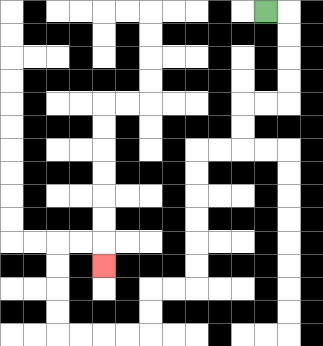{'start': '[11, 0]', 'end': '[4, 11]', 'path_directions': 'R,D,D,D,D,L,L,D,D,L,L,D,D,D,D,D,D,L,L,D,D,L,L,L,L,U,U,U,U,R,R,D', 'path_coordinates': '[[11, 0], [12, 0], [12, 1], [12, 2], [12, 3], [12, 4], [11, 4], [10, 4], [10, 5], [10, 6], [9, 6], [8, 6], [8, 7], [8, 8], [8, 9], [8, 10], [8, 11], [8, 12], [7, 12], [6, 12], [6, 13], [6, 14], [5, 14], [4, 14], [3, 14], [2, 14], [2, 13], [2, 12], [2, 11], [2, 10], [3, 10], [4, 10], [4, 11]]'}